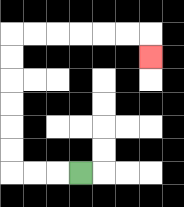{'start': '[3, 7]', 'end': '[6, 2]', 'path_directions': 'L,L,L,U,U,U,U,U,U,R,R,R,R,R,R,D', 'path_coordinates': '[[3, 7], [2, 7], [1, 7], [0, 7], [0, 6], [0, 5], [0, 4], [0, 3], [0, 2], [0, 1], [1, 1], [2, 1], [3, 1], [4, 1], [5, 1], [6, 1], [6, 2]]'}